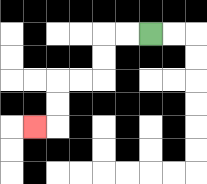{'start': '[6, 1]', 'end': '[1, 5]', 'path_directions': 'L,L,D,D,L,L,D,D,L', 'path_coordinates': '[[6, 1], [5, 1], [4, 1], [4, 2], [4, 3], [3, 3], [2, 3], [2, 4], [2, 5], [1, 5]]'}